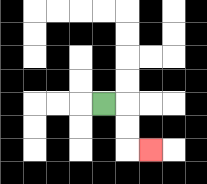{'start': '[4, 4]', 'end': '[6, 6]', 'path_directions': 'R,D,D,R', 'path_coordinates': '[[4, 4], [5, 4], [5, 5], [5, 6], [6, 6]]'}